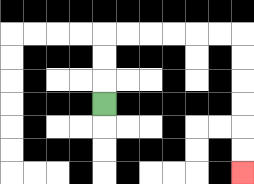{'start': '[4, 4]', 'end': '[10, 7]', 'path_directions': 'U,U,U,R,R,R,R,R,R,D,D,D,D,D,D', 'path_coordinates': '[[4, 4], [4, 3], [4, 2], [4, 1], [5, 1], [6, 1], [7, 1], [8, 1], [9, 1], [10, 1], [10, 2], [10, 3], [10, 4], [10, 5], [10, 6], [10, 7]]'}